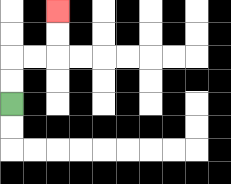{'start': '[0, 4]', 'end': '[2, 0]', 'path_directions': 'U,U,R,R,U,U', 'path_coordinates': '[[0, 4], [0, 3], [0, 2], [1, 2], [2, 2], [2, 1], [2, 0]]'}